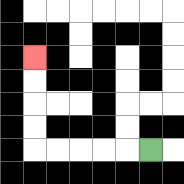{'start': '[6, 6]', 'end': '[1, 2]', 'path_directions': 'L,L,L,L,L,U,U,U,U', 'path_coordinates': '[[6, 6], [5, 6], [4, 6], [3, 6], [2, 6], [1, 6], [1, 5], [1, 4], [1, 3], [1, 2]]'}